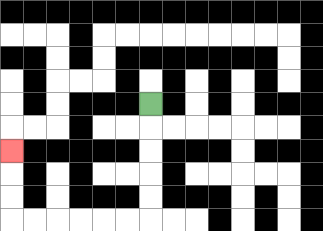{'start': '[6, 4]', 'end': '[0, 6]', 'path_directions': 'D,D,D,D,D,L,L,L,L,L,L,U,U,U', 'path_coordinates': '[[6, 4], [6, 5], [6, 6], [6, 7], [6, 8], [6, 9], [5, 9], [4, 9], [3, 9], [2, 9], [1, 9], [0, 9], [0, 8], [0, 7], [0, 6]]'}